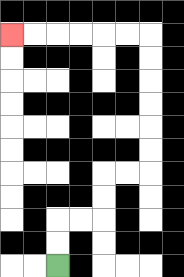{'start': '[2, 11]', 'end': '[0, 1]', 'path_directions': 'U,U,R,R,U,U,R,R,U,U,U,U,U,U,L,L,L,L,L,L', 'path_coordinates': '[[2, 11], [2, 10], [2, 9], [3, 9], [4, 9], [4, 8], [4, 7], [5, 7], [6, 7], [6, 6], [6, 5], [6, 4], [6, 3], [6, 2], [6, 1], [5, 1], [4, 1], [3, 1], [2, 1], [1, 1], [0, 1]]'}